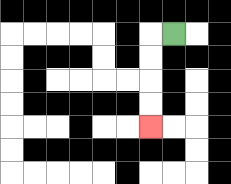{'start': '[7, 1]', 'end': '[6, 5]', 'path_directions': 'L,D,D,D,D', 'path_coordinates': '[[7, 1], [6, 1], [6, 2], [6, 3], [6, 4], [6, 5]]'}